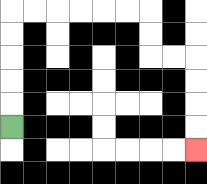{'start': '[0, 5]', 'end': '[8, 6]', 'path_directions': 'U,U,U,U,U,R,R,R,R,R,R,D,D,R,R,D,D,D,D', 'path_coordinates': '[[0, 5], [0, 4], [0, 3], [0, 2], [0, 1], [0, 0], [1, 0], [2, 0], [3, 0], [4, 0], [5, 0], [6, 0], [6, 1], [6, 2], [7, 2], [8, 2], [8, 3], [8, 4], [8, 5], [8, 6]]'}